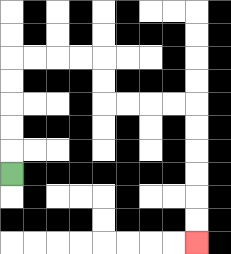{'start': '[0, 7]', 'end': '[8, 10]', 'path_directions': 'U,U,U,U,U,R,R,R,R,D,D,R,R,R,R,D,D,D,D,D,D', 'path_coordinates': '[[0, 7], [0, 6], [0, 5], [0, 4], [0, 3], [0, 2], [1, 2], [2, 2], [3, 2], [4, 2], [4, 3], [4, 4], [5, 4], [6, 4], [7, 4], [8, 4], [8, 5], [8, 6], [8, 7], [8, 8], [8, 9], [8, 10]]'}